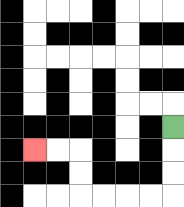{'start': '[7, 5]', 'end': '[1, 6]', 'path_directions': 'D,D,D,L,L,L,L,U,U,L,L', 'path_coordinates': '[[7, 5], [7, 6], [7, 7], [7, 8], [6, 8], [5, 8], [4, 8], [3, 8], [3, 7], [3, 6], [2, 6], [1, 6]]'}